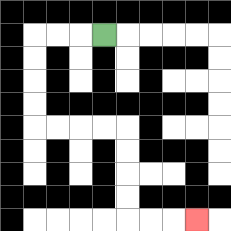{'start': '[4, 1]', 'end': '[8, 9]', 'path_directions': 'L,L,L,D,D,D,D,R,R,R,R,D,D,D,D,R,R,R', 'path_coordinates': '[[4, 1], [3, 1], [2, 1], [1, 1], [1, 2], [1, 3], [1, 4], [1, 5], [2, 5], [3, 5], [4, 5], [5, 5], [5, 6], [5, 7], [5, 8], [5, 9], [6, 9], [7, 9], [8, 9]]'}